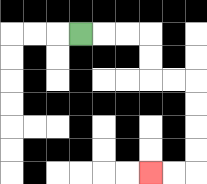{'start': '[3, 1]', 'end': '[6, 7]', 'path_directions': 'R,R,R,D,D,R,R,D,D,D,D,L,L', 'path_coordinates': '[[3, 1], [4, 1], [5, 1], [6, 1], [6, 2], [6, 3], [7, 3], [8, 3], [8, 4], [8, 5], [8, 6], [8, 7], [7, 7], [6, 7]]'}